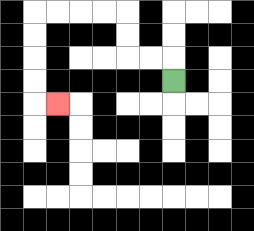{'start': '[7, 3]', 'end': '[2, 4]', 'path_directions': 'U,L,L,U,U,L,L,L,L,D,D,D,D,R', 'path_coordinates': '[[7, 3], [7, 2], [6, 2], [5, 2], [5, 1], [5, 0], [4, 0], [3, 0], [2, 0], [1, 0], [1, 1], [1, 2], [1, 3], [1, 4], [2, 4]]'}